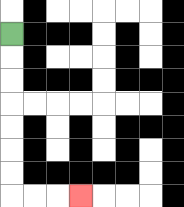{'start': '[0, 1]', 'end': '[3, 8]', 'path_directions': 'D,D,D,D,D,D,D,R,R,R', 'path_coordinates': '[[0, 1], [0, 2], [0, 3], [0, 4], [0, 5], [0, 6], [0, 7], [0, 8], [1, 8], [2, 8], [3, 8]]'}